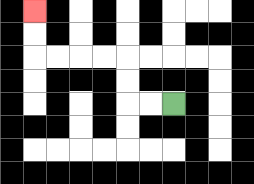{'start': '[7, 4]', 'end': '[1, 0]', 'path_directions': 'L,L,U,U,L,L,L,L,U,U', 'path_coordinates': '[[7, 4], [6, 4], [5, 4], [5, 3], [5, 2], [4, 2], [3, 2], [2, 2], [1, 2], [1, 1], [1, 0]]'}